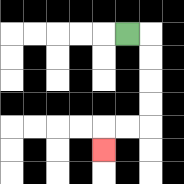{'start': '[5, 1]', 'end': '[4, 6]', 'path_directions': 'R,D,D,D,D,L,L,D', 'path_coordinates': '[[5, 1], [6, 1], [6, 2], [6, 3], [6, 4], [6, 5], [5, 5], [4, 5], [4, 6]]'}